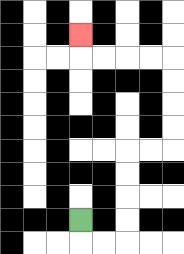{'start': '[3, 9]', 'end': '[3, 1]', 'path_directions': 'D,R,R,U,U,U,U,R,R,U,U,U,U,L,L,L,L,U', 'path_coordinates': '[[3, 9], [3, 10], [4, 10], [5, 10], [5, 9], [5, 8], [5, 7], [5, 6], [6, 6], [7, 6], [7, 5], [7, 4], [7, 3], [7, 2], [6, 2], [5, 2], [4, 2], [3, 2], [3, 1]]'}